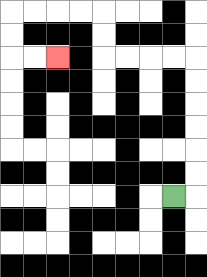{'start': '[7, 8]', 'end': '[2, 2]', 'path_directions': 'R,U,U,U,U,U,U,L,L,L,L,U,U,L,L,L,L,D,D,R,R', 'path_coordinates': '[[7, 8], [8, 8], [8, 7], [8, 6], [8, 5], [8, 4], [8, 3], [8, 2], [7, 2], [6, 2], [5, 2], [4, 2], [4, 1], [4, 0], [3, 0], [2, 0], [1, 0], [0, 0], [0, 1], [0, 2], [1, 2], [2, 2]]'}